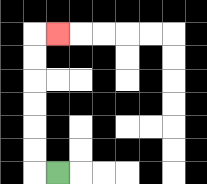{'start': '[2, 7]', 'end': '[2, 1]', 'path_directions': 'L,U,U,U,U,U,U,R', 'path_coordinates': '[[2, 7], [1, 7], [1, 6], [1, 5], [1, 4], [1, 3], [1, 2], [1, 1], [2, 1]]'}